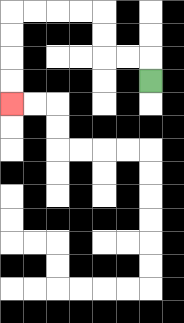{'start': '[6, 3]', 'end': '[0, 4]', 'path_directions': 'U,L,L,U,U,L,L,L,L,D,D,D,D', 'path_coordinates': '[[6, 3], [6, 2], [5, 2], [4, 2], [4, 1], [4, 0], [3, 0], [2, 0], [1, 0], [0, 0], [0, 1], [0, 2], [0, 3], [0, 4]]'}